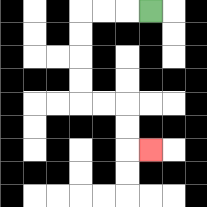{'start': '[6, 0]', 'end': '[6, 6]', 'path_directions': 'L,L,L,D,D,D,D,R,R,D,D,R', 'path_coordinates': '[[6, 0], [5, 0], [4, 0], [3, 0], [3, 1], [3, 2], [3, 3], [3, 4], [4, 4], [5, 4], [5, 5], [5, 6], [6, 6]]'}